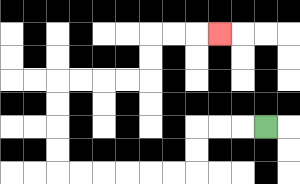{'start': '[11, 5]', 'end': '[9, 1]', 'path_directions': 'L,L,L,D,D,L,L,L,L,L,L,U,U,U,U,R,R,R,R,U,U,R,R,R', 'path_coordinates': '[[11, 5], [10, 5], [9, 5], [8, 5], [8, 6], [8, 7], [7, 7], [6, 7], [5, 7], [4, 7], [3, 7], [2, 7], [2, 6], [2, 5], [2, 4], [2, 3], [3, 3], [4, 3], [5, 3], [6, 3], [6, 2], [6, 1], [7, 1], [8, 1], [9, 1]]'}